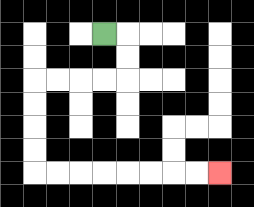{'start': '[4, 1]', 'end': '[9, 7]', 'path_directions': 'R,D,D,L,L,L,L,D,D,D,D,R,R,R,R,R,R,R,R', 'path_coordinates': '[[4, 1], [5, 1], [5, 2], [5, 3], [4, 3], [3, 3], [2, 3], [1, 3], [1, 4], [1, 5], [1, 6], [1, 7], [2, 7], [3, 7], [4, 7], [5, 7], [6, 7], [7, 7], [8, 7], [9, 7]]'}